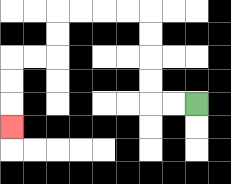{'start': '[8, 4]', 'end': '[0, 5]', 'path_directions': 'L,L,U,U,U,U,L,L,L,L,D,D,L,L,D,D,D', 'path_coordinates': '[[8, 4], [7, 4], [6, 4], [6, 3], [6, 2], [6, 1], [6, 0], [5, 0], [4, 0], [3, 0], [2, 0], [2, 1], [2, 2], [1, 2], [0, 2], [0, 3], [0, 4], [0, 5]]'}